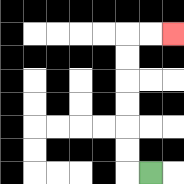{'start': '[6, 7]', 'end': '[7, 1]', 'path_directions': 'L,U,U,U,U,U,U,R,R', 'path_coordinates': '[[6, 7], [5, 7], [5, 6], [5, 5], [5, 4], [5, 3], [5, 2], [5, 1], [6, 1], [7, 1]]'}